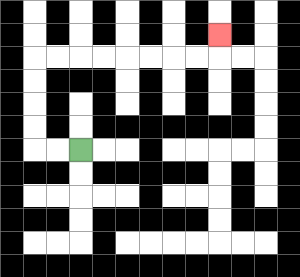{'start': '[3, 6]', 'end': '[9, 1]', 'path_directions': 'L,L,U,U,U,U,R,R,R,R,R,R,R,R,U', 'path_coordinates': '[[3, 6], [2, 6], [1, 6], [1, 5], [1, 4], [1, 3], [1, 2], [2, 2], [3, 2], [4, 2], [5, 2], [6, 2], [7, 2], [8, 2], [9, 2], [9, 1]]'}